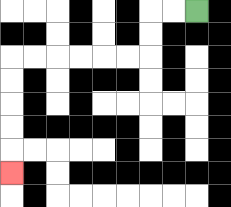{'start': '[8, 0]', 'end': '[0, 7]', 'path_directions': 'L,L,D,D,L,L,L,L,L,L,D,D,D,D,D', 'path_coordinates': '[[8, 0], [7, 0], [6, 0], [6, 1], [6, 2], [5, 2], [4, 2], [3, 2], [2, 2], [1, 2], [0, 2], [0, 3], [0, 4], [0, 5], [0, 6], [0, 7]]'}